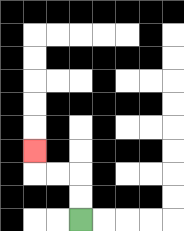{'start': '[3, 9]', 'end': '[1, 6]', 'path_directions': 'U,U,L,L,U', 'path_coordinates': '[[3, 9], [3, 8], [3, 7], [2, 7], [1, 7], [1, 6]]'}